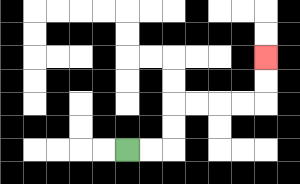{'start': '[5, 6]', 'end': '[11, 2]', 'path_directions': 'R,R,U,U,R,R,R,R,U,U', 'path_coordinates': '[[5, 6], [6, 6], [7, 6], [7, 5], [7, 4], [8, 4], [9, 4], [10, 4], [11, 4], [11, 3], [11, 2]]'}